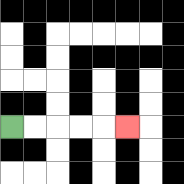{'start': '[0, 5]', 'end': '[5, 5]', 'path_directions': 'R,R,R,R,R', 'path_coordinates': '[[0, 5], [1, 5], [2, 5], [3, 5], [4, 5], [5, 5]]'}